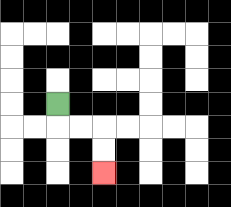{'start': '[2, 4]', 'end': '[4, 7]', 'path_directions': 'D,R,R,D,D', 'path_coordinates': '[[2, 4], [2, 5], [3, 5], [4, 5], [4, 6], [4, 7]]'}